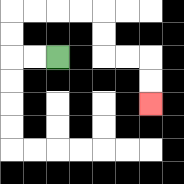{'start': '[2, 2]', 'end': '[6, 4]', 'path_directions': 'L,L,U,U,R,R,R,R,D,D,R,R,D,D', 'path_coordinates': '[[2, 2], [1, 2], [0, 2], [0, 1], [0, 0], [1, 0], [2, 0], [3, 0], [4, 0], [4, 1], [4, 2], [5, 2], [6, 2], [6, 3], [6, 4]]'}